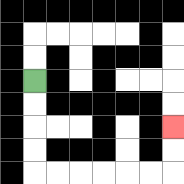{'start': '[1, 3]', 'end': '[7, 5]', 'path_directions': 'D,D,D,D,R,R,R,R,R,R,U,U', 'path_coordinates': '[[1, 3], [1, 4], [1, 5], [1, 6], [1, 7], [2, 7], [3, 7], [4, 7], [5, 7], [6, 7], [7, 7], [7, 6], [7, 5]]'}